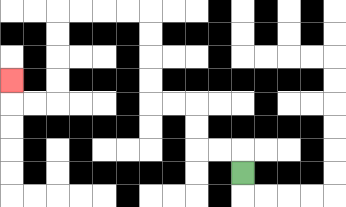{'start': '[10, 7]', 'end': '[0, 3]', 'path_directions': 'U,L,L,U,U,L,L,U,U,U,U,L,L,L,L,D,D,D,D,L,L,U', 'path_coordinates': '[[10, 7], [10, 6], [9, 6], [8, 6], [8, 5], [8, 4], [7, 4], [6, 4], [6, 3], [6, 2], [6, 1], [6, 0], [5, 0], [4, 0], [3, 0], [2, 0], [2, 1], [2, 2], [2, 3], [2, 4], [1, 4], [0, 4], [0, 3]]'}